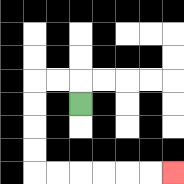{'start': '[3, 4]', 'end': '[7, 7]', 'path_directions': 'U,L,L,D,D,D,D,R,R,R,R,R,R', 'path_coordinates': '[[3, 4], [3, 3], [2, 3], [1, 3], [1, 4], [1, 5], [1, 6], [1, 7], [2, 7], [3, 7], [4, 7], [5, 7], [6, 7], [7, 7]]'}